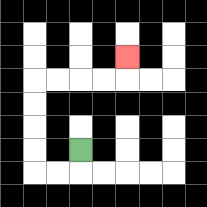{'start': '[3, 6]', 'end': '[5, 2]', 'path_directions': 'D,L,L,U,U,U,U,R,R,R,R,U', 'path_coordinates': '[[3, 6], [3, 7], [2, 7], [1, 7], [1, 6], [1, 5], [1, 4], [1, 3], [2, 3], [3, 3], [4, 3], [5, 3], [5, 2]]'}